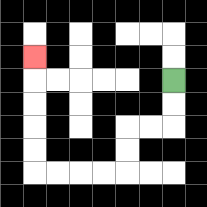{'start': '[7, 3]', 'end': '[1, 2]', 'path_directions': 'D,D,L,L,D,D,L,L,L,L,U,U,U,U,U', 'path_coordinates': '[[7, 3], [7, 4], [7, 5], [6, 5], [5, 5], [5, 6], [5, 7], [4, 7], [3, 7], [2, 7], [1, 7], [1, 6], [1, 5], [1, 4], [1, 3], [1, 2]]'}